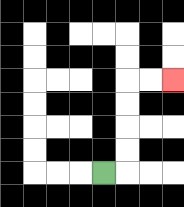{'start': '[4, 7]', 'end': '[7, 3]', 'path_directions': 'R,U,U,U,U,R,R', 'path_coordinates': '[[4, 7], [5, 7], [5, 6], [5, 5], [5, 4], [5, 3], [6, 3], [7, 3]]'}